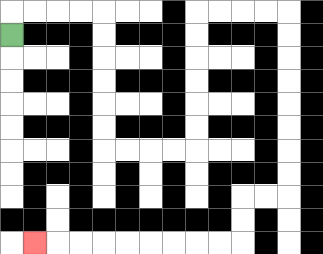{'start': '[0, 1]', 'end': '[1, 10]', 'path_directions': 'U,R,R,R,R,D,D,D,D,D,D,R,R,R,R,U,U,U,U,U,U,R,R,R,R,D,D,D,D,D,D,D,D,L,L,D,D,L,L,L,L,L,L,L,L,L', 'path_coordinates': '[[0, 1], [0, 0], [1, 0], [2, 0], [3, 0], [4, 0], [4, 1], [4, 2], [4, 3], [4, 4], [4, 5], [4, 6], [5, 6], [6, 6], [7, 6], [8, 6], [8, 5], [8, 4], [8, 3], [8, 2], [8, 1], [8, 0], [9, 0], [10, 0], [11, 0], [12, 0], [12, 1], [12, 2], [12, 3], [12, 4], [12, 5], [12, 6], [12, 7], [12, 8], [11, 8], [10, 8], [10, 9], [10, 10], [9, 10], [8, 10], [7, 10], [6, 10], [5, 10], [4, 10], [3, 10], [2, 10], [1, 10]]'}